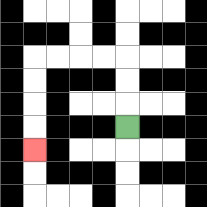{'start': '[5, 5]', 'end': '[1, 6]', 'path_directions': 'U,U,U,L,L,L,L,D,D,D,D', 'path_coordinates': '[[5, 5], [5, 4], [5, 3], [5, 2], [4, 2], [3, 2], [2, 2], [1, 2], [1, 3], [1, 4], [1, 5], [1, 6]]'}